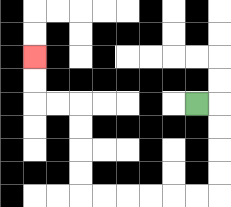{'start': '[8, 4]', 'end': '[1, 2]', 'path_directions': 'R,D,D,D,D,L,L,L,L,L,L,U,U,U,U,L,L,U,U', 'path_coordinates': '[[8, 4], [9, 4], [9, 5], [9, 6], [9, 7], [9, 8], [8, 8], [7, 8], [6, 8], [5, 8], [4, 8], [3, 8], [3, 7], [3, 6], [3, 5], [3, 4], [2, 4], [1, 4], [1, 3], [1, 2]]'}